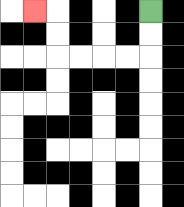{'start': '[6, 0]', 'end': '[1, 0]', 'path_directions': 'D,D,L,L,L,L,U,U,L', 'path_coordinates': '[[6, 0], [6, 1], [6, 2], [5, 2], [4, 2], [3, 2], [2, 2], [2, 1], [2, 0], [1, 0]]'}